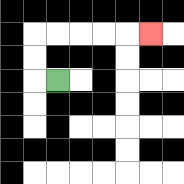{'start': '[2, 3]', 'end': '[6, 1]', 'path_directions': 'L,U,U,R,R,R,R,R', 'path_coordinates': '[[2, 3], [1, 3], [1, 2], [1, 1], [2, 1], [3, 1], [4, 1], [5, 1], [6, 1]]'}